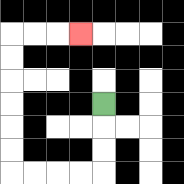{'start': '[4, 4]', 'end': '[3, 1]', 'path_directions': 'D,D,D,L,L,L,L,U,U,U,U,U,U,R,R,R', 'path_coordinates': '[[4, 4], [4, 5], [4, 6], [4, 7], [3, 7], [2, 7], [1, 7], [0, 7], [0, 6], [0, 5], [0, 4], [0, 3], [0, 2], [0, 1], [1, 1], [2, 1], [3, 1]]'}